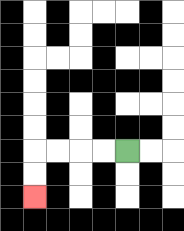{'start': '[5, 6]', 'end': '[1, 8]', 'path_directions': 'L,L,L,L,D,D', 'path_coordinates': '[[5, 6], [4, 6], [3, 6], [2, 6], [1, 6], [1, 7], [1, 8]]'}